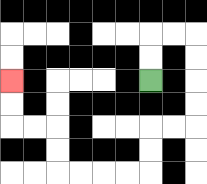{'start': '[6, 3]', 'end': '[0, 3]', 'path_directions': 'U,U,R,R,D,D,D,D,L,L,D,D,L,L,L,L,U,U,L,L,U,U', 'path_coordinates': '[[6, 3], [6, 2], [6, 1], [7, 1], [8, 1], [8, 2], [8, 3], [8, 4], [8, 5], [7, 5], [6, 5], [6, 6], [6, 7], [5, 7], [4, 7], [3, 7], [2, 7], [2, 6], [2, 5], [1, 5], [0, 5], [0, 4], [0, 3]]'}